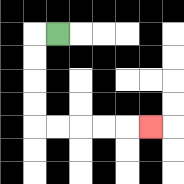{'start': '[2, 1]', 'end': '[6, 5]', 'path_directions': 'L,D,D,D,D,R,R,R,R,R', 'path_coordinates': '[[2, 1], [1, 1], [1, 2], [1, 3], [1, 4], [1, 5], [2, 5], [3, 5], [4, 5], [5, 5], [6, 5]]'}